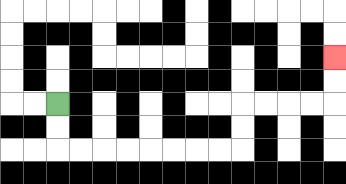{'start': '[2, 4]', 'end': '[14, 2]', 'path_directions': 'D,D,R,R,R,R,R,R,R,R,U,U,R,R,R,R,U,U', 'path_coordinates': '[[2, 4], [2, 5], [2, 6], [3, 6], [4, 6], [5, 6], [6, 6], [7, 6], [8, 6], [9, 6], [10, 6], [10, 5], [10, 4], [11, 4], [12, 4], [13, 4], [14, 4], [14, 3], [14, 2]]'}